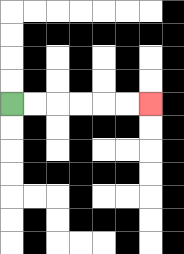{'start': '[0, 4]', 'end': '[6, 4]', 'path_directions': 'R,R,R,R,R,R', 'path_coordinates': '[[0, 4], [1, 4], [2, 4], [3, 4], [4, 4], [5, 4], [6, 4]]'}